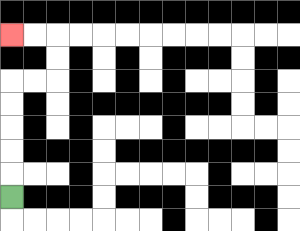{'start': '[0, 8]', 'end': '[0, 1]', 'path_directions': 'U,U,U,U,U,R,R,U,U,L,L', 'path_coordinates': '[[0, 8], [0, 7], [0, 6], [0, 5], [0, 4], [0, 3], [1, 3], [2, 3], [2, 2], [2, 1], [1, 1], [0, 1]]'}